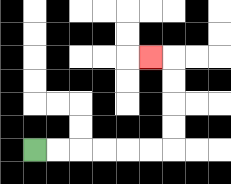{'start': '[1, 6]', 'end': '[6, 2]', 'path_directions': 'R,R,R,R,R,R,U,U,U,U,L', 'path_coordinates': '[[1, 6], [2, 6], [3, 6], [4, 6], [5, 6], [6, 6], [7, 6], [7, 5], [7, 4], [7, 3], [7, 2], [6, 2]]'}